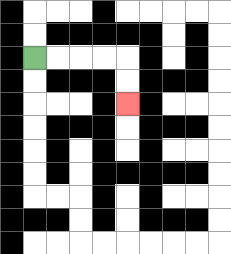{'start': '[1, 2]', 'end': '[5, 4]', 'path_directions': 'R,R,R,R,D,D', 'path_coordinates': '[[1, 2], [2, 2], [3, 2], [4, 2], [5, 2], [5, 3], [5, 4]]'}